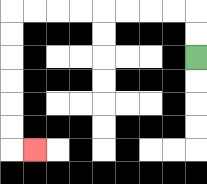{'start': '[8, 2]', 'end': '[1, 6]', 'path_directions': 'U,U,L,L,L,L,L,L,L,L,D,D,D,D,D,D,R', 'path_coordinates': '[[8, 2], [8, 1], [8, 0], [7, 0], [6, 0], [5, 0], [4, 0], [3, 0], [2, 0], [1, 0], [0, 0], [0, 1], [0, 2], [0, 3], [0, 4], [0, 5], [0, 6], [1, 6]]'}